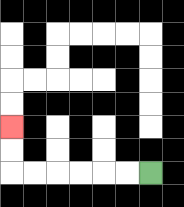{'start': '[6, 7]', 'end': '[0, 5]', 'path_directions': 'L,L,L,L,L,L,U,U', 'path_coordinates': '[[6, 7], [5, 7], [4, 7], [3, 7], [2, 7], [1, 7], [0, 7], [0, 6], [0, 5]]'}